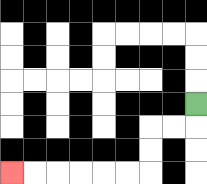{'start': '[8, 4]', 'end': '[0, 7]', 'path_directions': 'D,L,L,D,D,L,L,L,L,L,L', 'path_coordinates': '[[8, 4], [8, 5], [7, 5], [6, 5], [6, 6], [6, 7], [5, 7], [4, 7], [3, 7], [2, 7], [1, 7], [0, 7]]'}